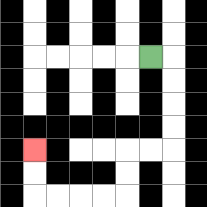{'start': '[6, 2]', 'end': '[1, 6]', 'path_directions': 'R,D,D,D,D,L,L,D,D,L,L,L,L,U,U', 'path_coordinates': '[[6, 2], [7, 2], [7, 3], [7, 4], [7, 5], [7, 6], [6, 6], [5, 6], [5, 7], [5, 8], [4, 8], [3, 8], [2, 8], [1, 8], [1, 7], [1, 6]]'}